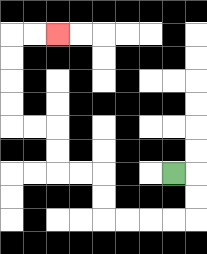{'start': '[7, 7]', 'end': '[2, 1]', 'path_directions': 'R,D,D,L,L,L,L,U,U,L,L,U,U,L,L,U,U,U,U,R,R', 'path_coordinates': '[[7, 7], [8, 7], [8, 8], [8, 9], [7, 9], [6, 9], [5, 9], [4, 9], [4, 8], [4, 7], [3, 7], [2, 7], [2, 6], [2, 5], [1, 5], [0, 5], [0, 4], [0, 3], [0, 2], [0, 1], [1, 1], [2, 1]]'}